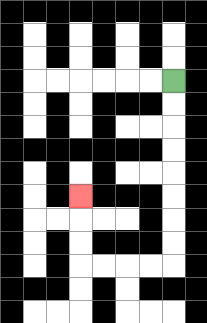{'start': '[7, 3]', 'end': '[3, 8]', 'path_directions': 'D,D,D,D,D,D,D,D,L,L,L,L,U,U,U', 'path_coordinates': '[[7, 3], [7, 4], [7, 5], [7, 6], [7, 7], [7, 8], [7, 9], [7, 10], [7, 11], [6, 11], [5, 11], [4, 11], [3, 11], [3, 10], [3, 9], [3, 8]]'}